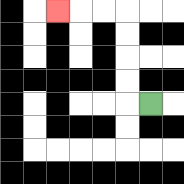{'start': '[6, 4]', 'end': '[2, 0]', 'path_directions': 'L,U,U,U,U,L,L,L', 'path_coordinates': '[[6, 4], [5, 4], [5, 3], [5, 2], [5, 1], [5, 0], [4, 0], [3, 0], [2, 0]]'}